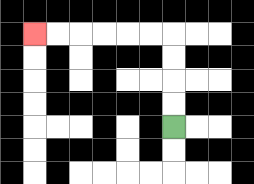{'start': '[7, 5]', 'end': '[1, 1]', 'path_directions': 'U,U,U,U,L,L,L,L,L,L', 'path_coordinates': '[[7, 5], [7, 4], [7, 3], [7, 2], [7, 1], [6, 1], [5, 1], [4, 1], [3, 1], [2, 1], [1, 1]]'}